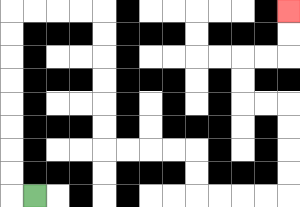{'start': '[1, 8]', 'end': '[12, 0]', 'path_directions': 'L,U,U,U,U,U,U,U,U,R,R,R,R,D,D,D,D,D,D,R,R,R,R,D,D,R,R,R,R,U,U,U,U,L,L,U,U,R,R,U,U', 'path_coordinates': '[[1, 8], [0, 8], [0, 7], [0, 6], [0, 5], [0, 4], [0, 3], [0, 2], [0, 1], [0, 0], [1, 0], [2, 0], [3, 0], [4, 0], [4, 1], [4, 2], [4, 3], [4, 4], [4, 5], [4, 6], [5, 6], [6, 6], [7, 6], [8, 6], [8, 7], [8, 8], [9, 8], [10, 8], [11, 8], [12, 8], [12, 7], [12, 6], [12, 5], [12, 4], [11, 4], [10, 4], [10, 3], [10, 2], [11, 2], [12, 2], [12, 1], [12, 0]]'}